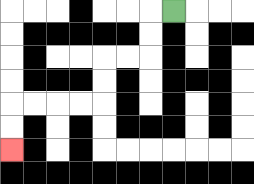{'start': '[7, 0]', 'end': '[0, 6]', 'path_directions': 'L,D,D,L,L,D,D,L,L,L,L,D,D', 'path_coordinates': '[[7, 0], [6, 0], [6, 1], [6, 2], [5, 2], [4, 2], [4, 3], [4, 4], [3, 4], [2, 4], [1, 4], [0, 4], [0, 5], [0, 6]]'}